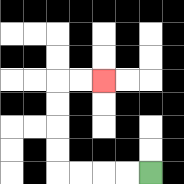{'start': '[6, 7]', 'end': '[4, 3]', 'path_directions': 'L,L,L,L,U,U,U,U,R,R', 'path_coordinates': '[[6, 7], [5, 7], [4, 7], [3, 7], [2, 7], [2, 6], [2, 5], [2, 4], [2, 3], [3, 3], [4, 3]]'}